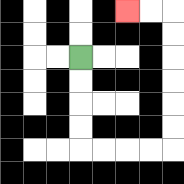{'start': '[3, 2]', 'end': '[5, 0]', 'path_directions': 'D,D,D,D,R,R,R,R,U,U,U,U,U,U,L,L', 'path_coordinates': '[[3, 2], [3, 3], [3, 4], [3, 5], [3, 6], [4, 6], [5, 6], [6, 6], [7, 6], [7, 5], [7, 4], [7, 3], [7, 2], [7, 1], [7, 0], [6, 0], [5, 0]]'}